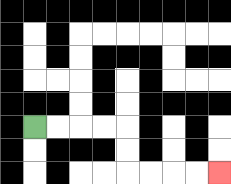{'start': '[1, 5]', 'end': '[9, 7]', 'path_directions': 'R,R,R,R,D,D,R,R,R,R', 'path_coordinates': '[[1, 5], [2, 5], [3, 5], [4, 5], [5, 5], [5, 6], [5, 7], [6, 7], [7, 7], [8, 7], [9, 7]]'}